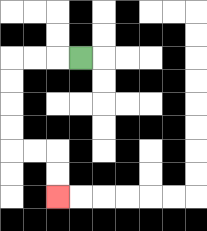{'start': '[3, 2]', 'end': '[2, 8]', 'path_directions': 'L,L,L,D,D,D,D,R,R,D,D', 'path_coordinates': '[[3, 2], [2, 2], [1, 2], [0, 2], [0, 3], [0, 4], [0, 5], [0, 6], [1, 6], [2, 6], [2, 7], [2, 8]]'}